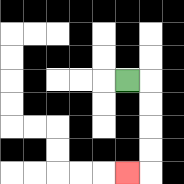{'start': '[5, 3]', 'end': '[5, 7]', 'path_directions': 'R,D,D,D,D,L', 'path_coordinates': '[[5, 3], [6, 3], [6, 4], [6, 5], [6, 6], [6, 7], [5, 7]]'}